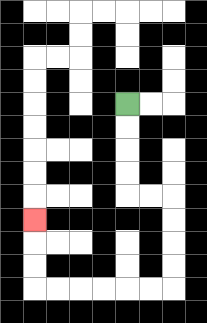{'start': '[5, 4]', 'end': '[1, 9]', 'path_directions': 'D,D,D,D,R,R,D,D,D,D,L,L,L,L,L,L,U,U,U', 'path_coordinates': '[[5, 4], [5, 5], [5, 6], [5, 7], [5, 8], [6, 8], [7, 8], [7, 9], [7, 10], [7, 11], [7, 12], [6, 12], [5, 12], [4, 12], [3, 12], [2, 12], [1, 12], [1, 11], [1, 10], [1, 9]]'}